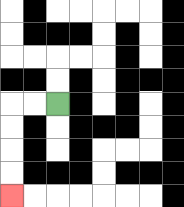{'start': '[2, 4]', 'end': '[0, 8]', 'path_directions': 'L,L,D,D,D,D', 'path_coordinates': '[[2, 4], [1, 4], [0, 4], [0, 5], [0, 6], [0, 7], [0, 8]]'}